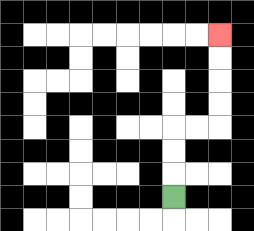{'start': '[7, 8]', 'end': '[9, 1]', 'path_directions': 'U,U,U,R,R,U,U,U,U', 'path_coordinates': '[[7, 8], [7, 7], [7, 6], [7, 5], [8, 5], [9, 5], [9, 4], [9, 3], [9, 2], [9, 1]]'}